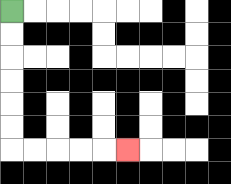{'start': '[0, 0]', 'end': '[5, 6]', 'path_directions': 'D,D,D,D,D,D,R,R,R,R,R', 'path_coordinates': '[[0, 0], [0, 1], [0, 2], [0, 3], [0, 4], [0, 5], [0, 6], [1, 6], [2, 6], [3, 6], [4, 6], [5, 6]]'}